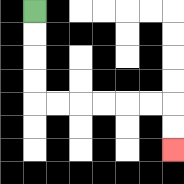{'start': '[1, 0]', 'end': '[7, 6]', 'path_directions': 'D,D,D,D,R,R,R,R,R,R,D,D', 'path_coordinates': '[[1, 0], [1, 1], [1, 2], [1, 3], [1, 4], [2, 4], [3, 4], [4, 4], [5, 4], [6, 4], [7, 4], [7, 5], [7, 6]]'}